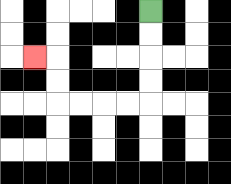{'start': '[6, 0]', 'end': '[1, 2]', 'path_directions': 'D,D,D,D,L,L,L,L,U,U,L', 'path_coordinates': '[[6, 0], [6, 1], [6, 2], [6, 3], [6, 4], [5, 4], [4, 4], [3, 4], [2, 4], [2, 3], [2, 2], [1, 2]]'}